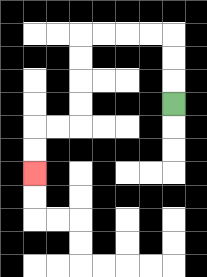{'start': '[7, 4]', 'end': '[1, 7]', 'path_directions': 'U,U,U,L,L,L,L,D,D,D,D,L,L,D,D', 'path_coordinates': '[[7, 4], [7, 3], [7, 2], [7, 1], [6, 1], [5, 1], [4, 1], [3, 1], [3, 2], [3, 3], [3, 4], [3, 5], [2, 5], [1, 5], [1, 6], [1, 7]]'}